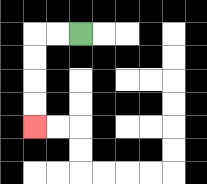{'start': '[3, 1]', 'end': '[1, 5]', 'path_directions': 'L,L,D,D,D,D', 'path_coordinates': '[[3, 1], [2, 1], [1, 1], [1, 2], [1, 3], [1, 4], [1, 5]]'}